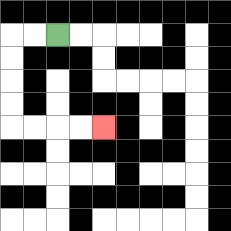{'start': '[2, 1]', 'end': '[4, 5]', 'path_directions': 'L,L,D,D,D,D,R,R,R,R', 'path_coordinates': '[[2, 1], [1, 1], [0, 1], [0, 2], [0, 3], [0, 4], [0, 5], [1, 5], [2, 5], [3, 5], [4, 5]]'}